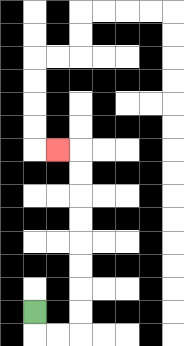{'start': '[1, 13]', 'end': '[2, 6]', 'path_directions': 'D,R,R,U,U,U,U,U,U,U,U,L', 'path_coordinates': '[[1, 13], [1, 14], [2, 14], [3, 14], [3, 13], [3, 12], [3, 11], [3, 10], [3, 9], [3, 8], [3, 7], [3, 6], [2, 6]]'}